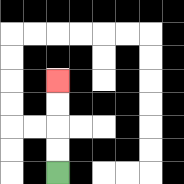{'start': '[2, 7]', 'end': '[2, 3]', 'path_directions': 'U,U,U,U', 'path_coordinates': '[[2, 7], [2, 6], [2, 5], [2, 4], [2, 3]]'}